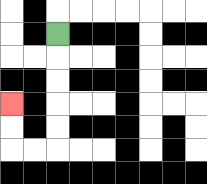{'start': '[2, 1]', 'end': '[0, 4]', 'path_directions': 'D,D,D,D,D,L,L,U,U', 'path_coordinates': '[[2, 1], [2, 2], [2, 3], [2, 4], [2, 5], [2, 6], [1, 6], [0, 6], [0, 5], [0, 4]]'}